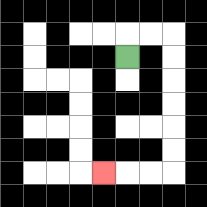{'start': '[5, 2]', 'end': '[4, 7]', 'path_directions': 'U,R,R,D,D,D,D,D,D,L,L,L', 'path_coordinates': '[[5, 2], [5, 1], [6, 1], [7, 1], [7, 2], [7, 3], [7, 4], [7, 5], [7, 6], [7, 7], [6, 7], [5, 7], [4, 7]]'}